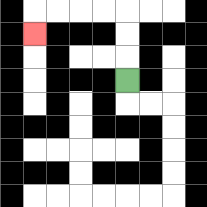{'start': '[5, 3]', 'end': '[1, 1]', 'path_directions': 'U,U,U,L,L,L,L,D', 'path_coordinates': '[[5, 3], [5, 2], [5, 1], [5, 0], [4, 0], [3, 0], [2, 0], [1, 0], [1, 1]]'}